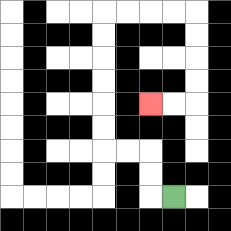{'start': '[7, 8]', 'end': '[6, 4]', 'path_directions': 'L,U,U,L,L,U,U,U,U,U,U,R,R,R,R,D,D,D,D,L,L', 'path_coordinates': '[[7, 8], [6, 8], [6, 7], [6, 6], [5, 6], [4, 6], [4, 5], [4, 4], [4, 3], [4, 2], [4, 1], [4, 0], [5, 0], [6, 0], [7, 0], [8, 0], [8, 1], [8, 2], [8, 3], [8, 4], [7, 4], [6, 4]]'}